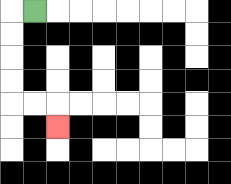{'start': '[1, 0]', 'end': '[2, 5]', 'path_directions': 'L,D,D,D,D,R,R,D', 'path_coordinates': '[[1, 0], [0, 0], [0, 1], [0, 2], [0, 3], [0, 4], [1, 4], [2, 4], [2, 5]]'}